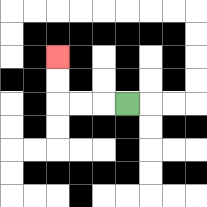{'start': '[5, 4]', 'end': '[2, 2]', 'path_directions': 'L,L,L,U,U', 'path_coordinates': '[[5, 4], [4, 4], [3, 4], [2, 4], [2, 3], [2, 2]]'}